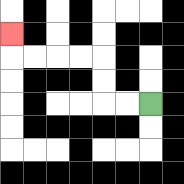{'start': '[6, 4]', 'end': '[0, 1]', 'path_directions': 'L,L,U,U,L,L,L,L,U', 'path_coordinates': '[[6, 4], [5, 4], [4, 4], [4, 3], [4, 2], [3, 2], [2, 2], [1, 2], [0, 2], [0, 1]]'}